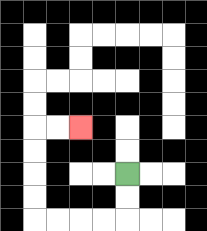{'start': '[5, 7]', 'end': '[3, 5]', 'path_directions': 'D,D,L,L,L,L,U,U,U,U,R,R', 'path_coordinates': '[[5, 7], [5, 8], [5, 9], [4, 9], [3, 9], [2, 9], [1, 9], [1, 8], [1, 7], [1, 6], [1, 5], [2, 5], [3, 5]]'}